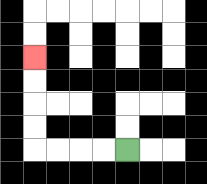{'start': '[5, 6]', 'end': '[1, 2]', 'path_directions': 'L,L,L,L,U,U,U,U', 'path_coordinates': '[[5, 6], [4, 6], [3, 6], [2, 6], [1, 6], [1, 5], [1, 4], [1, 3], [1, 2]]'}